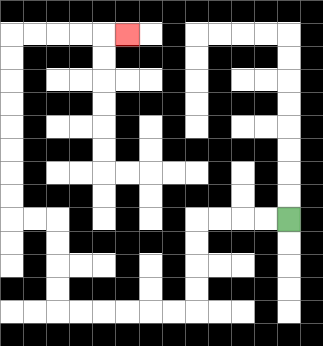{'start': '[12, 9]', 'end': '[5, 1]', 'path_directions': 'L,L,L,L,D,D,D,D,L,L,L,L,L,L,U,U,U,U,L,L,U,U,U,U,U,U,U,U,R,R,R,R,R', 'path_coordinates': '[[12, 9], [11, 9], [10, 9], [9, 9], [8, 9], [8, 10], [8, 11], [8, 12], [8, 13], [7, 13], [6, 13], [5, 13], [4, 13], [3, 13], [2, 13], [2, 12], [2, 11], [2, 10], [2, 9], [1, 9], [0, 9], [0, 8], [0, 7], [0, 6], [0, 5], [0, 4], [0, 3], [0, 2], [0, 1], [1, 1], [2, 1], [3, 1], [4, 1], [5, 1]]'}